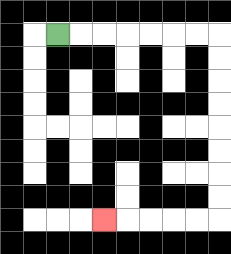{'start': '[2, 1]', 'end': '[4, 9]', 'path_directions': 'R,R,R,R,R,R,R,D,D,D,D,D,D,D,D,L,L,L,L,L', 'path_coordinates': '[[2, 1], [3, 1], [4, 1], [5, 1], [6, 1], [7, 1], [8, 1], [9, 1], [9, 2], [9, 3], [9, 4], [9, 5], [9, 6], [9, 7], [9, 8], [9, 9], [8, 9], [7, 9], [6, 9], [5, 9], [4, 9]]'}